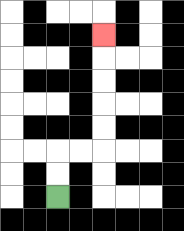{'start': '[2, 8]', 'end': '[4, 1]', 'path_directions': 'U,U,R,R,U,U,U,U,U', 'path_coordinates': '[[2, 8], [2, 7], [2, 6], [3, 6], [4, 6], [4, 5], [4, 4], [4, 3], [4, 2], [4, 1]]'}